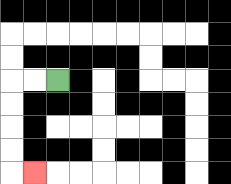{'start': '[2, 3]', 'end': '[1, 7]', 'path_directions': 'L,L,D,D,D,D,R', 'path_coordinates': '[[2, 3], [1, 3], [0, 3], [0, 4], [0, 5], [0, 6], [0, 7], [1, 7]]'}